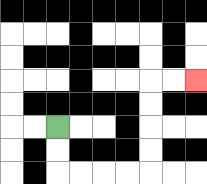{'start': '[2, 5]', 'end': '[8, 3]', 'path_directions': 'D,D,R,R,R,R,U,U,U,U,R,R', 'path_coordinates': '[[2, 5], [2, 6], [2, 7], [3, 7], [4, 7], [5, 7], [6, 7], [6, 6], [6, 5], [6, 4], [6, 3], [7, 3], [8, 3]]'}